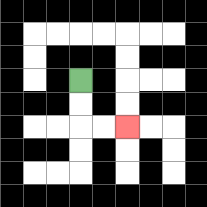{'start': '[3, 3]', 'end': '[5, 5]', 'path_directions': 'D,D,R,R', 'path_coordinates': '[[3, 3], [3, 4], [3, 5], [4, 5], [5, 5]]'}